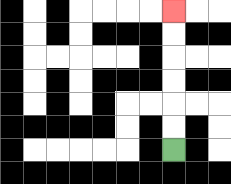{'start': '[7, 6]', 'end': '[7, 0]', 'path_directions': 'U,U,U,U,U,U', 'path_coordinates': '[[7, 6], [7, 5], [7, 4], [7, 3], [7, 2], [7, 1], [7, 0]]'}